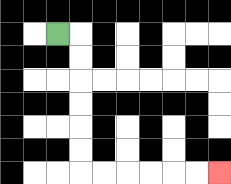{'start': '[2, 1]', 'end': '[9, 7]', 'path_directions': 'R,D,D,D,D,D,D,R,R,R,R,R,R', 'path_coordinates': '[[2, 1], [3, 1], [3, 2], [3, 3], [3, 4], [3, 5], [3, 6], [3, 7], [4, 7], [5, 7], [6, 7], [7, 7], [8, 7], [9, 7]]'}